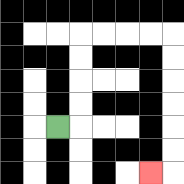{'start': '[2, 5]', 'end': '[6, 7]', 'path_directions': 'R,U,U,U,U,R,R,R,R,D,D,D,D,D,D,L', 'path_coordinates': '[[2, 5], [3, 5], [3, 4], [3, 3], [3, 2], [3, 1], [4, 1], [5, 1], [6, 1], [7, 1], [7, 2], [7, 3], [7, 4], [7, 5], [7, 6], [7, 7], [6, 7]]'}